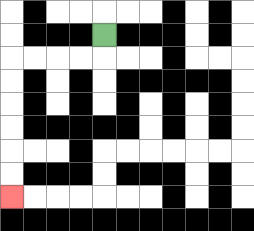{'start': '[4, 1]', 'end': '[0, 8]', 'path_directions': 'D,L,L,L,L,D,D,D,D,D,D', 'path_coordinates': '[[4, 1], [4, 2], [3, 2], [2, 2], [1, 2], [0, 2], [0, 3], [0, 4], [0, 5], [0, 6], [0, 7], [0, 8]]'}